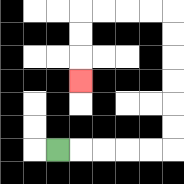{'start': '[2, 6]', 'end': '[3, 3]', 'path_directions': 'R,R,R,R,R,U,U,U,U,U,U,L,L,L,L,D,D,D', 'path_coordinates': '[[2, 6], [3, 6], [4, 6], [5, 6], [6, 6], [7, 6], [7, 5], [7, 4], [7, 3], [7, 2], [7, 1], [7, 0], [6, 0], [5, 0], [4, 0], [3, 0], [3, 1], [3, 2], [3, 3]]'}